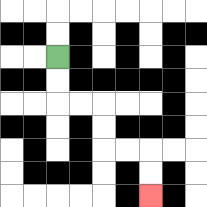{'start': '[2, 2]', 'end': '[6, 8]', 'path_directions': 'D,D,R,R,D,D,R,R,D,D', 'path_coordinates': '[[2, 2], [2, 3], [2, 4], [3, 4], [4, 4], [4, 5], [4, 6], [5, 6], [6, 6], [6, 7], [6, 8]]'}